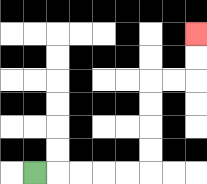{'start': '[1, 7]', 'end': '[8, 1]', 'path_directions': 'R,R,R,R,R,U,U,U,U,R,R,U,U', 'path_coordinates': '[[1, 7], [2, 7], [3, 7], [4, 7], [5, 7], [6, 7], [6, 6], [6, 5], [6, 4], [6, 3], [7, 3], [8, 3], [8, 2], [8, 1]]'}